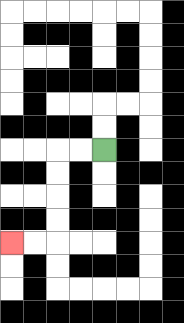{'start': '[4, 6]', 'end': '[0, 10]', 'path_directions': 'L,L,D,D,D,D,L,L', 'path_coordinates': '[[4, 6], [3, 6], [2, 6], [2, 7], [2, 8], [2, 9], [2, 10], [1, 10], [0, 10]]'}